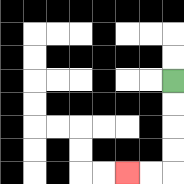{'start': '[7, 3]', 'end': '[5, 7]', 'path_directions': 'D,D,D,D,L,L', 'path_coordinates': '[[7, 3], [7, 4], [7, 5], [7, 6], [7, 7], [6, 7], [5, 7]]'}